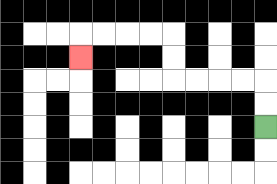{'start': '[11, 5]', 'end': '[3, 2]', 'path_directions': 'U,U,L,L,L,L,U,U,L,L,L,L,D', 'path_coordinates': '[[11, 5], [11, 4], [11, 3], [10, 3], [9, 3], [8, 3], [7, 3], [7, 2], [7, 1], [6, 1], [5, 1], [4, 1], [3, 1], [3, 2]]'}